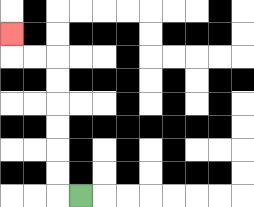{'start': '[3, 8]', 'end': '[0, 1]', 'path_directions': 'L,U,U,U,U,U,U,L,L,U', 'path_coordinates': '[[3, 8], [2, 8], [2, 7], [2, 6], [2, 5], [2, 4], [2, 3], [2, 2], [1, 2], [0, 2], [0, 1]]'}